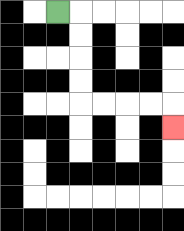{'start': '[2, 0]', 'end': '[7, 5]', 'path_directions': 'R,D,D,D,D,R,R,R,R,D', 'path_coordinates': '[[2, 0], [3, 0], [3, 1], [3, 2], [3, 3], [3, 4], [4, 4], [5, 4], [6, 4], [7, 4], [7, 5]]'}